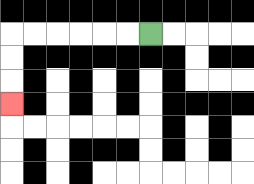{'start': '[6, 1]', 'end': '[0, 4]', 'path_directions': 'L,L,L,L,L,L,D,D,D', 'path_coordinates': '[[6, 1], [5, 1], [4, 1], [3, 1], [2, 1], [1, 1], [0, 1], [0, 2], [0, 3], [0, 4]]'}